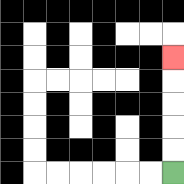{'start': '[7, 7]', 'end': '[7, 2]', 'path_directions': 'U,U,U,U,U', 'path_coordinates': '[[7, 7], [7, 6], [7, 5], [7, 4], [7, 3], [7, 2]]'}